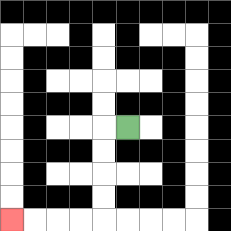{'start': '[5, 5]', 'end': '[0, 9]', 'path_directions': 'L,D,D,D,D,L,L,L,L', 'path_coordinates': '[[5, 5], [4, 5], [4, 6], [4, 7], [4, 8], [4, 9], [3, 9], [2, 9], [1, 9], [0, 9]]'}